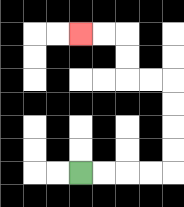{'start': '[3, 7]', 'end': '[3, 1]', 'path_directions': 'R,R,R,R,U,U,U,U,L,L,U,U,L,L', 'path_coordinates': '[[3, 7], [4, 7], [5, 7], [6, 7], [7, 7], [7, 6], [7, 5], [7, 4], [7, 3], [6, 3], [5, 3], [5, 2], [5, 1], [4, 1], [3, 1]]'}